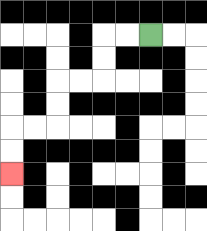{'start': '[6, 1]', 'end': '[0, 7]', 'path_directions': 'L,L,D,D,L,L,D,D,L,L,D,D', 'path_coordinates': '[[6, 1], [5, 1], [4, 1], [4, 2], [4, 3], [3, 3], [2, 3], [2, 4], [2, 5], [1, 5], [0, 5], [0, 6], [0, 7]]'}